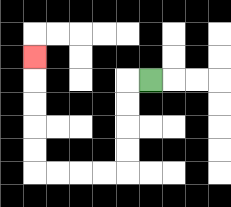{'start': '[6, 3]', 'end': '[1, 2]', 'path_directions': 'L,D,D,D,D,L,L,L,L,U,U,U,U,U', 'path_coordinates': '[[6, 3], [5, 3], [5, 4], [5, 5], [5, 6], [5, 7], [4, 7], [3, 7], [2, 7], [1, 7], [1, 6], [1, 5], [1, 4], [1, 3], [1, 2]]'}